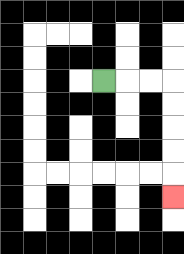{'start': '[4, 3]', 'end': '[7, 8]', 'path_directions': 'R,R,R,D,D,D,D,D', 'path_coordinates': '[[4, 3], [5, 3], [6, 3], [7, 3], [7, 4], [7, 5], [7, 6], [7, 7], [7, 8]]'}